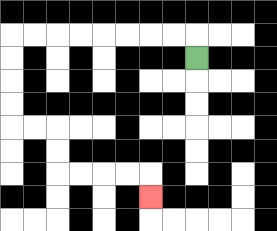{'start': '[8, 2]', 'end': '[6, 8]', 'path_directions': 'U,L,L,L,L,L,L,L,L,D,D,D,D,R,R,D,D,R,R,R,R,D', 'path_coordinates': '[[8, 2], [8, 1], [7, 1], [6, 1], [5, 1], [4, 1], [3, 1], [2, 1], [1, 1], [0, 1], [0, 2], [0, 3], [0, 4], [0, 5], [1, 5], [2, 5], [2, 6], [2, 7], [3, 7], [4, 7], [5, 7], [6, 7], [6, 8]]'}